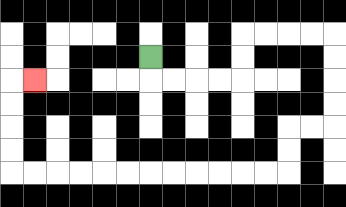{'start': '[6, 2]', 'end': '[1, 3]', 'path_directions': 'D,R,R,R,R,U,U,R,R,R,R,D,D,D,D,L,L,D,D,L,L,L,L,L,L,L,L,L,L,L,L,U,U,U,U,R', 'path_coordinates': '[[6, 2], [6, 3], [7, 3], [8, 3], [9, 3], [10, 3], [10, 2], [10, 1], [11, 1], [12, 1], [13, 1], [14, 1], [14, 2], [14, 3], [14, 4], [14, 5], [13, 5], [12, 5], [12, 6], [12, 7], [11, 7], [10, 7], [9, 7], [8, 7], [7, 7], [6, 7], [5, 7], [4, 7], [3, 7], [2, 7], [1, 7], [0, 7], [0, 6], [0, 5], [0, 4], [0, 3], [1, 3]]'}